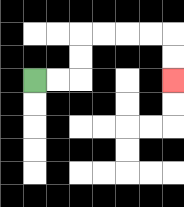{'start': '[1, 3]', 'end': '[7, 3]', 'path_directions': 'R,R,U,U,R,R,R,R,D,D', 'path_coordinates': '[[1, 3], [2, 3], [3, 3], [3, 2], [3, 1], [4, 1], [5, 1], [6, 1], [7, 1], [7, 2], [7, 3]]'}